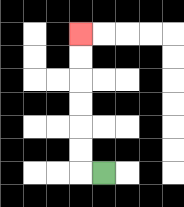{'start': '[4, 7]', 'end': '[3, 1]', 'path_directions': 'L,U,U,U,U,U,U', 'path_coordinates': '[[4, 7], [3, 7], [3, 6], [3, 5], [3, 4], [3, 3], [3, 2], [3, 1]]'}